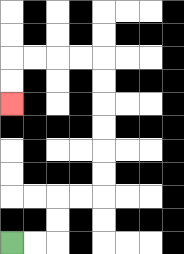{'start': '[0, 10]', 'end': '[0, 4]', 'path_directions': 'R,R,U,U,R,R,U,U,U,U,U,U,L,L,L,L,D,D', 'path_coordinates': '[[0, 10], [1, 10], [2, 10], [2, 9], [2, 8], [3, 8], [4, 8], [4, 7], [4, 6], [4, 5], [4, 4], [4, 3], [4, 2], [3, 2], [2, 2], [1, 2], [0, 2], [0, 3], [0, 4]]'}